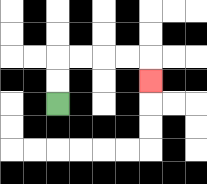{'start': '[2, 4]', 'end': '[6, 3]', 'path_directions': 'U,U,R,R,R,R,D', 'path_coordinates': '[[2, 4], [2, 3], [2, 2], [3, 2], [4, 2], [5, 2], [6, 2], [6, 3]]'}